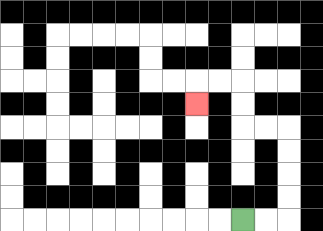{'start': '[10, 9]', 'end': '[8, 4]', 'path_directions': 'R,R,U,U,U,U,L,L,U,U,L,L,D', 'path_coordinates': '[[10, 9], [11, 9], [12, 9], [12, 8], [12, 7], [12, 6], [12, 5], [11, 5], [10, 5], [10, 4], [10, 3], [9, 3], [8, 3], [8, 4]]'}